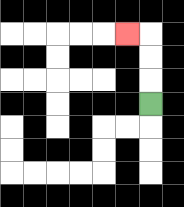{'start': '[6, 4]', 'end': '[5, 1]', 'path_directions': 'U,U,U,L', 'path_coordinates': '[[6, 4], [6, 3], [6, 2], [6, 1], [5, 1]]'}